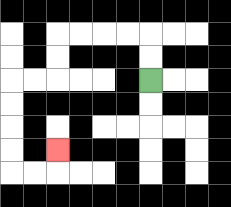{'start': '[6, 3]', 'end': '[2, 6]', 'path_directions': 'U,U,L,L,L,L,D,D,L,L,D,D,D,D,R,R,U', 'path_coordinates': '[[6, 3], [6, 2], [6, 1], [5, 1], [4, 1], [3, 1], [2, 1], [2, 2], [2, 3], [1, 3], [0, 3], [0, 4], [0, 5], [0, 6], [0, 7], [1, 7], [2, 7], [2, 6]]'}